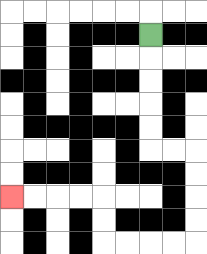{'start': '[6, 1]', 'end': '[0, 8]', 'path_directions': 'D,D,D,D,D,R,R,D,D,D,D,L,L,L,L,U,U,L,L,L,L', 'path_coordinates': '[[6, 1], [6, 2], [6, 3], [6, 4], [6, 5], [6, 6], [7, 6], [8, 6], [8, 7], [8, 8], [8, 9], [8, 10], [7, 10], [6, 10], [5, 10], [4, 10], [4, 9], [4, 8], [3, 8], [2, 8], [1, 8], [0, 8]]'}